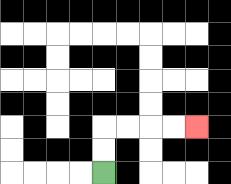{'start': '[4, 7]', 'end': '[8, 5]', 'path_directions': 'U,U,R,R,R,R', 'path_coordinates': '[[4, 7], [4, 6], [4, 5], [5, 5], [6, 5], [7, 5], [8, 5]]'}